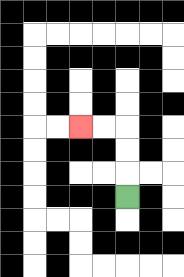{'start': '[5, 8]', 'end': '[3, 5]', 'path_directions': 'U,U,U,L,L', 'path_coordinates': '[[5, 8], [5, 7], [5, 6], [5, 5], [4, 5], [3, 5]]'}